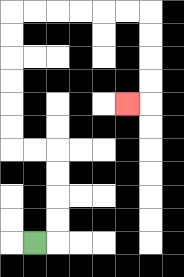{'start': '[1, 10]', 'end': '[5, 4]', 'path_directions': 'R,U,U,U,U,L,L,U,U,U,U,U,U,R,R,R,R,R,R,D,D,D,D,L', 'path_coordinates': '[[1, 10], [2, 10], [2, 9], [2, 8], [2, 7], [2, 6], [1, 6], [0, 6], [0, 5], [0, 4], [0, 3], [0, 2], [0, 1], [0, 0], [1, 0], [2, 0], [3, 0], [4, 0], [5, 0], [6, 0], [6, 1], [6, 2], [6, 3], [6, 4], [5, 4]]'}